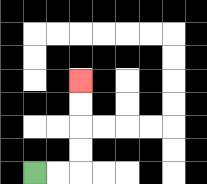{'start': '[1, 7]', 'end': '[3, 3]', 'path_directions': 'R,R,U,U,U,U', 'path_coordinates': '[[1, 7], [2, 7], [3, 7], [3, 6], [3, 5], [3, 4], [3, 3]]'}